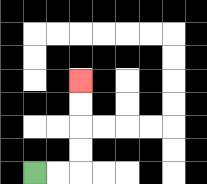{'start': '[1, 7]', 'end': '[3, 3]', 'path_directions': 'R,R,U,U,U,U', 'path_coordinates': '[[1, 7], [2, 7], [3, 7], [3, 6], [3, 5], [3, 4], [3, 3]]'}